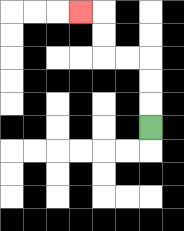{'start': '[6, 5]', 'end': '[3, 0]', 'path_directions': 'U,U,U,L,L,U,U,L', 'path_coordinates': '[[6, 5], [6, 4], [6, 3], [6, 2], [5, 2], [4, 2], [4, 1], [4, 0], [3, 0]]'}